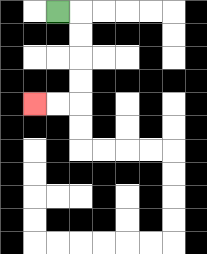{'start': '[2, 0]', 'end': '[1, 4]', 'path_directions': 'R,D,D,D,D,L,L', 'path_coordinates': '[[2, 0], [3, 0], [3, 1], [3, 2], [3, 3], [3, 4], [2, 4], [1, 4]]'}